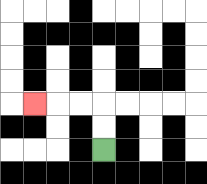{'start': '[4, 6]', 'end': '[1, 4]', 'path_directions': 'U,U,L,L,L', 'path_coordinates': '[[4, 6], [4, 5], [4, 4], [3, 4], [2, 4], [1, 4]]'}